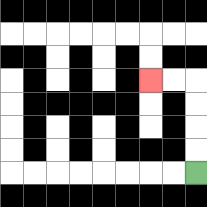{'start': '[8, 7]', 'end': '[6, 3]', 'path_directions': 'U,U,U,U,L,L', 'path_coordinates': '[[8, 7], [8, 6], [8, 5], [8, 4], [8, 3], [7, 3], [6, 3]]'}